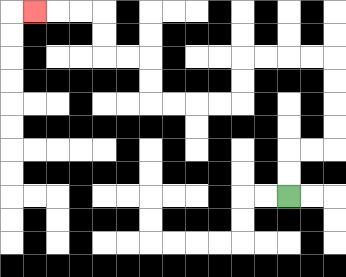{'start': '[12, 8]', 'end': '[1, 0]', 'path_directions': 'U,U,R,R,U,U,U,U,L,L,L,L,D,D,L,L,L,L,U,U,L,L,U,U,L,L,L', 'path_coordinates': '[[12, 8], [12, 7], [12, 6], [13, 6], [14, 6], [14, 5], [14, 4], [14, 3], [14, 2], [13, 2], [12, 2], [11, 2], [10, 2], [10, 3], [10, 4], [9, 4], [8, 4], [7, 4], [6, 4], [6, 3], [6, 2], [5, 2], [4, 2], [4, 1], [4, 0], [3, 0], [2, 0], [1, 0]]'}